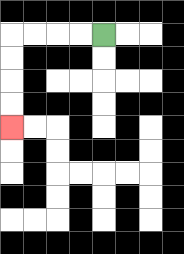{'start': '[4, 1]', 'end': '[0, 5]', 'path_directions': 'L,L,L,L,D,D,D,D', 'path_coordinates': '[[4, 1], [3, 1], [2, 1], [1, 1], [0, 1], [0, 2], [0, 3], [0, 4], [0, 5]]'}